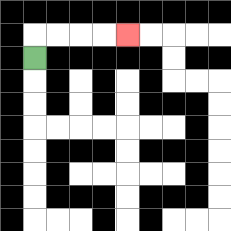{'start': '[1, 2]', 'end': '[5, 1]', 'path_directions': 'U,R,R,R,R', 'path_coordinates': '[[1, 2], [1, 1], [2, 1], [3, 1], [4, 1], [5, 1]]'}